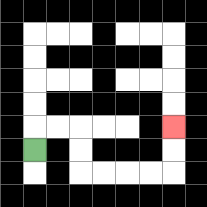{'start': '[1, 6]', 'end': '[7, 5]', 'path_directions': 'U,R,R,D,D,R,R,R,R,U,U', 'path_coordinates': '[[1, 6], [1, 5], [2, 5], [3, 5], [3, 6], [3, 7], [4, 7], [5, 7], [6, 7], [7, 7], [7, 6], [7, 5]]'}